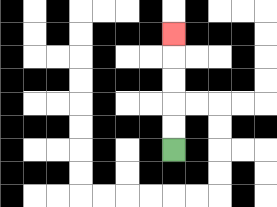{'start': '[7, 6]', 'end': '[7, 1]', 'path_directions': 'U,U,U,U,U', 'path_coordinates': '[[7, 6], [7, 5], [7, 4], [7, 3], [7, 2], [7, 1]]'}